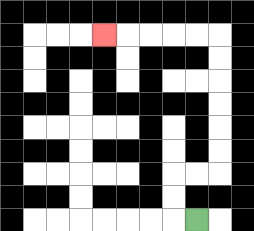{'start': '[8, 9]', 'end': '[4, 1]', 'path_directions': 'L,U,U,R,R,U,U,U,U,U,U,L,L,L,L,L', 'path_coordinates': '[[8, 9], [7, 9], [7, 8], [7, 7], [8, 7], [9, 7], [9, 6], [9, 5], [9, 4], [9, 3], [9, 2], [9, 1], [8, 1], [7, 1], [6, 1], [5, 1], [4, 1]]'}